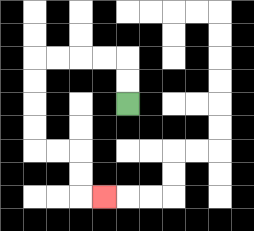{'start': '[5, 4]', 'end': '[4, 8]', 'path_directions': 'U,U,L,L,L,L,D,D,D,D,R,R,D,D,R', 'path_coordinates': '[[5, 4], [5, 3], [5, 2], [4, 2], [3, 2], [2, 2], [1, 2], [1, 3], [1, 4], [1, 5], [1, 6], [2, 6], [3, 6], [3, 7], [3, 8], [4, 8]]'}